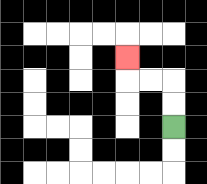{'start': '[7, 5]', 'end': '[5, 2]', 'path_directions': 'U,U,L,L,U', 'path_coordinates': '[[7, 5], [7, 4], [7, 3], [6, 3], [5, 3], [5, 2]]'}